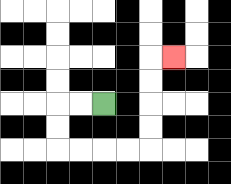{'start': '[4, 4]', 'end': '[7, 2]', 'path_directions': 'L,L,D,D,R,R,R,R,U,U,U,U,R', 'path_coordinates': '[[4, 4], [3, 4], [2, 4], [2, 5], [2, 6], [3, 6], [4, 6], [5, 6], [6, 6], [6, 5], [6, 4], [6, 3], [6, 2], [7, 2]]'}